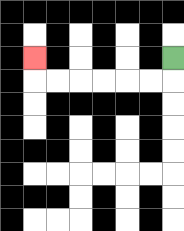{'start': '[7, 2]', 'end': '[1, 2]', 'path_directions': 'D,L,L,L,L,L,L,U', 'path_coordinates': '[[7, 2], [7, 3], [6, 3], [5, 3], [4, 3], [3, 3], [2, 3], [1, 3], [1, 2]]'}